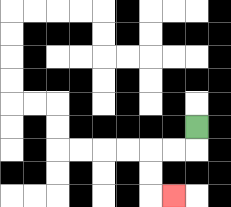{'start': '[8, 5]', 'end': '[7, 8]', 'path_directions': 'D,L,L,D,D,R', 'path_coordinates': '[[8, 5], [8, 6], [7, 6], [6, 6], [6, 7], [6, 8], [7, 8]]'}